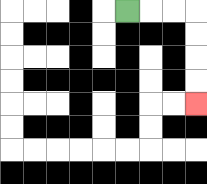{'start': '[5, 0]', 'end': '[8, 4]', 'path_directions': 'R,R,R,D,D,D,D', 'path_coordinates': '[[5, 0], [6, 0], [7, 0], [8, 0], [8, 1], [8, 2], [8, 3], [8, 4]]'}